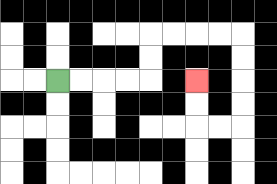{'start': '[2, 3]', 'end': '[8, 3]', 'path_directions': 'R,R,R,R,U,U,R,R,R,R,D,D,D,D,L,L,U,U', 'path_coordinates': '[[2, 3], [3, 3], [4, 3], [5, 3], [6, 3], [6, 2], [6, 1], [7, 1], [8, 1], [9, 1], [10, 1], [10, 2], [10, 3], [10, 4], [10, 5], [9, 5], [8, 5], [8, 4], [8, 3]]'}